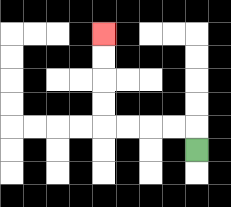{'start': '[8, 6]', 'end': '[4, 1]', 'path_directions': 'U,L,L,L,L,U,U,U,U', 'path_coordinates': '[[8, 6], [8, 5], [7, 5], [6, 5], [5, 5], [4, 5], [4, 4], [4, 3], [4, 2], [4, 1]]'}